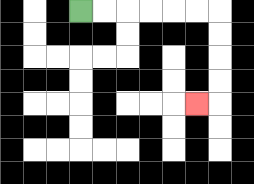{'start': '[3, 0]', 'end': '[8, 4]', 'path_directions': 'R,R,R,R,R,R,D,D,D,D,L', 'path_coordinates': '[[3, 0], [4, 0], [5, 0], [6, 0], [7, 0], [8, 0], [9, 0], [9, 1], [9, 2], [9, 3], [9, 4], [8, 4]]'}